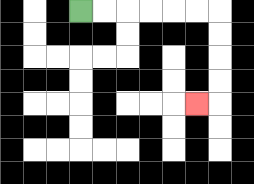{'start': '[3, 0]', 'end': '[8, 4]', 'path_directions': 'R,R,R,R,R,R,D,D,D,D,L', 'path_coordinates': '[[3, 0], [4, 0], [5, 0], [6, 0], [7, 0], [8, 0], [9, 0], [9, 1], [9, 2], [9, 3], [9, 4], [8, 4]]'}